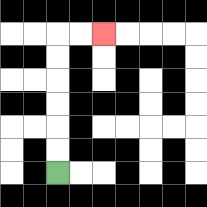{'start': '[2, 7]', 'end': '[4, 1]', 'path_directions': 'U,U,U,U,U,U,R,R', 'path_coordinates': '[[2, 7], [2, 6], [2, 5], [2, 4], [2, 3], [2, 2], [2, 1], [3, 1], [4, 1]]'}